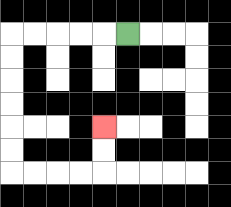{'start': '[5, 1]', 'end': '[4, 5]', 'path_directions': 'L,L,L,L,L,D,D,D,D,D,D,R,R,R,R,U,U', 'path_coordinates': '[[5, 1], [4, 1], [3, 1], [2, 1], [1, 1], [0, 1], [0, 2], [0, 3], [0, 4], [0, 5], [0, 6], [0, 7], [1, 7], [2, 7], [3, 7], [4, 7], [4, 6], [4, 5]]'}